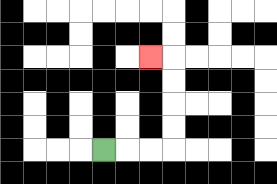{'start': '[4, 6]', 'end': '[6, 2]', 'path_directions': 'R,R,R,U,U,U,U,L', 'path_coordinates': '[[4, 6], [5, 6], [6, 6], [7, 6], [7, 5], [7, 4], [7, 3], [7, 2], [6, 2]]'}